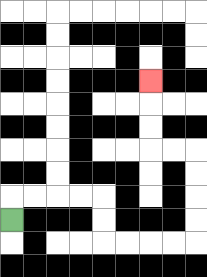{'start': '[0, 9]', 'end': '[6, 3]', 'path_directions': 'U,R,R,R,R,D,D,R,R,R,R,U,U,U,U,L,L,U,U,U', 'path_coordinates': '[[0, 9], [0, 8], [1, 8], [2, 8], [3, 8], [4, 8], [4, 9], [4, 10], [5, 10], [6, 10], [7, 10], [8, 10], [8, 9], [8, 8], [8, 7], [8, 6], [7, 6], [6, 6], [6, 5], [6, 4], [6, 3]]'}